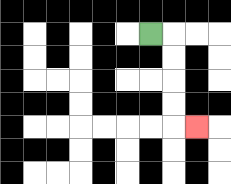{'start': '[6, 1]', 'end': '[8, 5]', 'path_directions': 'R,D,D,D,D,R', 'path_coordinates': '[[6, 1], [7, 1], [7, 2], [7, 3], [7, 4], [7, 5], [8, 5]]'}